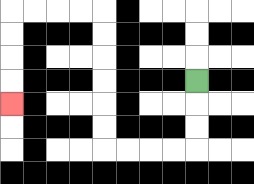{'start': '[8, 3]', 'end': '[0, 4]', 'path_directions': 'D,D,D,L,L,L,L,U,U,U,U,U,U,L,L,L,L,D,D,D,D', 'path_coordinates': '[[8, 3], [8, 4], [8, 5], [8, 6], [7, 6], [6, 6], [5, 6], [4, 6], [4, 5], [4, 4], [4, 3], [4, 2], [4, 1], [4, 0], [3, 0], [2, 0], [1, 0], [0, 0], [0, 1], [0, 2], [0, 3], [0, 4]]'}